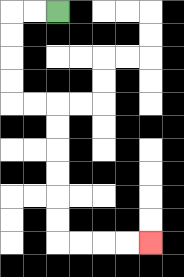{'start': '[2, 0]', 'end': '[6, 10]', 'path_directions': 'L,L,D,D,D,D,R,R,D,D,D,D,D,D,R,R,R,R', 'path_coordinates': '[[2, 0], [1, 0], [0, 0], [0, 1], [0, 2], [0, 3], [0, 4], [1, 4], [2, 4], [2, 5], [2, 6], [2, 7], [2, 8], [2, 9], [2, 10], [3, 10], [4, 10], [5, 10], [6, 10]]'}